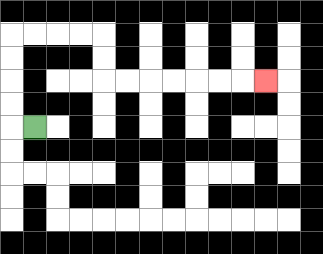{'start': '[1, 5]', 'end': '[11, 3]', 'path_directions': 'L,U,U,U,U,R,R,R,R,D,D,R,R,R,R,R,R,R', 'path_coordinates': '[[1, 5], [0, 5], [0, 4], [0, 3], [0, 2], [0, 1], [1, 1], [2, 1], [3, 1], [4, 1], [4, 2], [4, 3], [5, 3], [6, 3], [7, 3], [8, 3], [9, 3], [10, 3], [11, 3]]'}